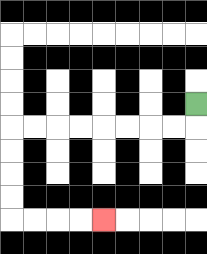{'start': '[8, 4]', 'end': '[4, 9]', 'path_directions': 'D,L,L,L,L,L,L,L,L,D,D,D,D,R,R,R,R', 'path_coordinates': '[[8, 4], [8, 5], [7, 5], [6, 5], [5, 5], [4, 5], [3, 5], [2, 5], [1, 5], [0, 5], [0, 6], [0, 7], [0, 8], [0, 9], [1, 9], [2, 9], [3, 9], [4, 9]]'}